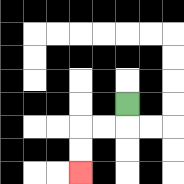{'start': '[5, 4]', 'end': '[3, 7]', 'path_directions': 'D,L,L,D,D', 'path_coordinates': '[[5, 4], [5, 5], [4, 5], [3, 5], [3, 6], [3, 7]]'}